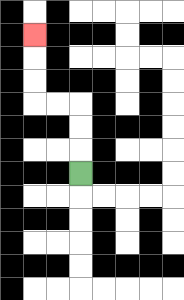{'start': '[3, 7]', 'end': '[1, 1]', 'path_directions': 'U,U,U,L,L,U,U,U', 'path_coordinates': '[[3, 7], [3, 6], [3, 5], [3, 4], [2, 4], [1, 4], [1, 3], [1, 2], [1, 1]]'}